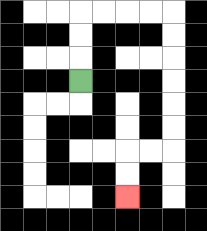{'start': '[3, 3]', 'end': '[5, 8]', 'path_directions': 'U,U,U,R,R,R,R,D,D,D,D,D,D,L,L,D,D', 'path_coordinates': '[[3, 3], [3, 2], [3, 1], [3, 0], [4, 0], [5, 0], [6, 0], [7, 0], [7, 1], [7, 2], [7, 3], [7, 4], [7, 5], [7, 6], [6, 6], [5, 6], [5, 7], [5, 8]]'}